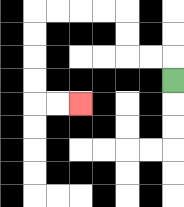{'start': '[7, 3]', 'end': '[3, 4]', 'path_directions': 'U,L,L,U,U,L,L,L,L,D,D,D,D,R,R', 'path_coordinates': '[[7, 3], [7, 2], [6, 2], [5, 2], [5, 1], [5, 0], [4, 0], [3, 0], [2, 0], [1, 0], [1, 1], [1, 2], [1, 3], [1, 4], [2, 4], [3, 4]]'}